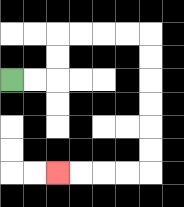{'start': '[0, 3]', 'end': '[2, 7]', 'path_directions': 'R,R,U,U,R,R,R,R,D,D,D,D,D,D,L,L,L,L', 'path_coordinates': '[[0, 3], [1, 3], [2, 3], [2, 2], [2, 1], [3, 1], [4, 1], [5, 1], [6, 1], [6, 2], [6, 3], [6, 4], [6, 5], [6, 6], [6, 7], [5, 7], [4, 7], [3, 7], [2, 7]]'}